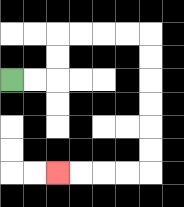{'start': '[0, 3]', 'end': '[2, 7]', 'path_directions': 'R,R,U,U,R,R,R,R,D,D,D,D,D,D,L,L,L,L', 'path_coordinates': '[[0, 3], [1, 3], [2, 3], [2, 2], [2, 1], [3, 1], [4, 1], [5, 1], [6, 1], [6, 2], [6, 3], [6, 4], [6, 5], [6, 6], [6, 7], [5, 7], [4, 7], [3, 7], [2, 7]]'}